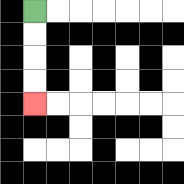{'start': '[1, 0]', 'end': '[1, 4]', 'path_directions': 'D,D,D,D', 'path_coordinates': '[[1, 0], [1, 1], [1, 2], [1, 3], [1, 4]]'}